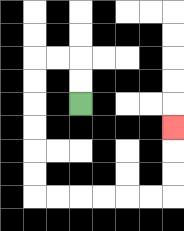{'start': '[3, 4]', 'end': '[7, 5]', 'path_directions': 'U,U,L,L,D,D,D,D,D,D,R,R,R,R,R,R,U,U,U', 'path_coordinates': '[[3, 4], [3, 3], [3, 2], [2, 2], [1, 2], [1, 3], [1, 4], [1, 5], [1, 6], [1, 7], [1, 8], [2, 8], [3, 8], [4, 8], [5, 8], [6, 8], [7, 8], [7, 7], [7, 6], [7, 5]]'}